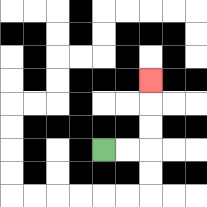{'start': '[4, 6]', 'end': '[6, 3]', 'path_directions': 'R,R,U,U,U', 'path_coordinates': '[[4, 6], [5, 6], [6, 6], [6, 5], [6, 4], [6, 3]]'}